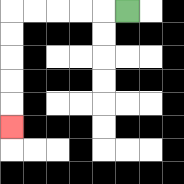{'start': '[5, 0]', 'end': '[0, 5]', 'path_directions': 'L,L,L,L,L,D,D,D,D,D', 'path_coordinates': '[[5, 0], [4, 0], [3, 0], [2, 0], [1, 0], [0, 0], [0, 1], [0, 2], [0, 3], [0, 4], [0, 5]]'}